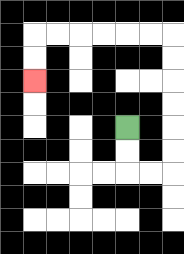{'start': '[5, 5]', 'end': '[1, 3]', 'path_directions': 'D,D,R,R,U,U,U,U,U,U,L,L,L,L,L,L,D,D', 'path_coordinates': '[[5, 5], [5, 6], [5, 7], [6, 7], [7, 7], [7, 6], [7, 5], [7, 4], [7, 3], [7, 2], [7, 1], [6, 1], [5, 1], [4, 1], [3, 1], [2, 1], [1, 1], [1, 2], [1, 3]]'}